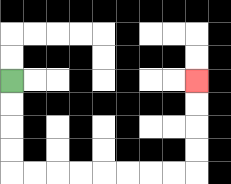{'start': '[0, 3]', 'end': '[8, 3]', 'path_directions': 'D,D,D,D,R,R,R,R,R,R,R,R,U,U,U,U', 'path_coordinates': '[[0, 3], [0, 4], [0, 5], [0, 6], [0, 7], [1, 7], [2, 7], [3, 7], [4, 7], [5, 7], [6, 7], [7, 7], [8, 7], [8, 6], [8, 5], [8, 4], [8, 3]]'}